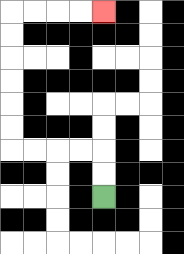{'start': '[4, 8]', 'end': '[4, 0]', 'path_directions': 'U,U,L,L,L,L,U,U,U,U,U,U,R,R,R,R', 'path_coordinates': '[[4, 8], [4, 7], [4, 6], [3, 6], [2, 6], [1, 6], [0, 6], [0, 5], [0, 4], [0, 3], [0, 2], [0, 1], [0, 0], [1, 0], [2, 0], [3, 0], [4, 0]]'}